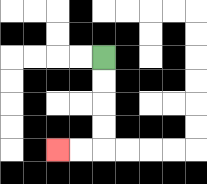{'start': '[4, 2]', 'end': '[2, 6]', 'path_directions': 'D,D,D,D,L,L', 'path_coordinates': '[[4, 2], [4, 3], [4, 4], [4, 5], [4, 6], [3, 6], [2, 6]]'}